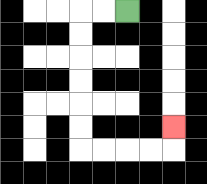{'start': '[5, 0]', 'end': '[7, 5]', 'path_directions': 'L,L,D,D,D,D,D,D,R,R,R,R,U', 'path_coordinates': '[[5, 0], [4, 0], [3, 0], [3, 1], [3, 2], [3, 3], [3, 4], [3, 5], [3, 6], [4, 6], [5, 6], [6, 6], [7, 6], [7, 5]]'}